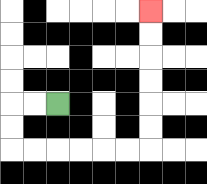{'start': '[2, 4]', 'end': '[6, 0]', 'path_directions': 'L,L,D,D,R,R,R,R,R,R,U,U,U,U,U,U', 'path_coordinates': '[[2, 4], [1, 4], [0, 4], [0, 5], [0, 6], [1, 6], [2, 6], [3, 6], [4, 6], [5, 6], [6, 6], [6, 5], [6, 4], [6, 3], [6, 2], [6, 1], [6, 0]]'}